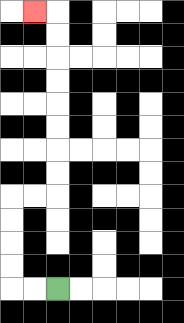{'start': '[2, 12]', 'end': '[1, 0]', 'path_directions': 'L,L,U,U,U,U,R,R,U,U,U,U,U,U,U,U,L', 'path_coordinates': '[[2, 12], [1, 12], [0, 12], [0, 11], [0, 10], [0, 9], [0, 8], [1, 8], [2, 8], [2, 7], [2, 6], [2, 5], [2, 4], [2, 3], [2, 2], [2, 1], [2, 0], [1, 0]]'}